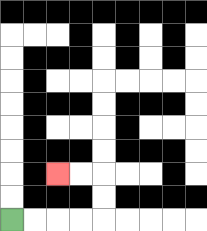{'start': '[0, 9]', 'end': '[2, 7]', 'path_directions': 'R,R,R,R,U,U,L,L', 'path_coordinates': '[[0, 9], [1, 9], [2, 9], [3, 9], [4, 9], [4, 8], [4, 7], [3, 7], [2, 7]]'}